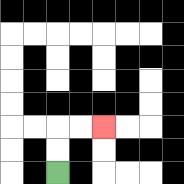{'start': '[2, 7]', 'end': '[4, 5]', 'path_directions': 'U,U,R,R', 'path_coordinates': '[[2, 7], [2, 6], [2, 5], [3, 5], [4, 5]]'}